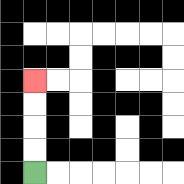{'start': '[1, 7]', 'end': '[1, 3]', 'path_directions': 'U,U,U,U', 'path_coordinates': '[[1, 7], [1, 6], [1, 5], [1, 4], [1, 3]]'}